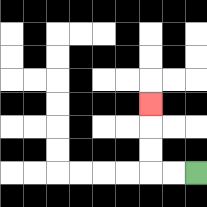{'start': '[8, 7]', 'end': '[6, 4]', 'path_directions': 'L,L,U,U,U', 'path_coordinates': '[[8, 7], [7, 7], [6, 7], [6, 6], [6, 5], [6, 4]]'}